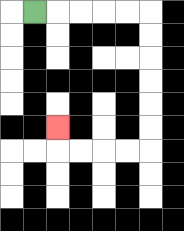{'start': '[1, 0]', 'end': '[2, 5]', 'path_directions': 'R,R,R,R,R,D,D,D,D,D,D,L,L,L,L,U', 'path_coordinates': '[[1, 0], [2, 0], [3, 0], [4, 0], [5, 0], [6, 0], [6, 1], [6, 2], [6, 3], [6, 4], [6, 5], [6, 6], [5, 6], [4, 6], [3, 6], [2, 6], [2, 5]]'}